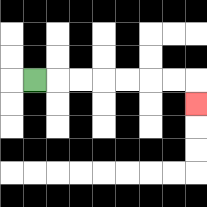{'start': '[1, 3]', 'end': '[8, 4]', 'path_directions': 'R,R,R,R,R,R,R,D', 'path_coordinates': '[[1, 3], [2, 3], [3, 3], [4, 3], [5, 3], [6, 3], [7, 3], [8, 3], [8, 4]]'}